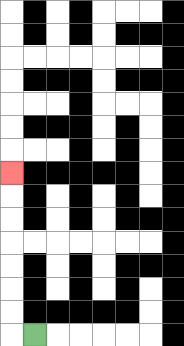{'start': '[1, 14]', 'end': '[0, 7]', 'path_directions': 'L,U,U,U,U,U,U,U', 'path_coordinates': '[[1, 14], [0, 14], [0, 13], [0, 12], [0, 11], [0, 10], [0, 9], [0, 8], [0, 7]]'}